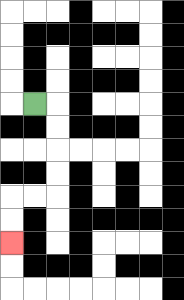{'start': '[1, 4]', 'end': '[0, 10]', 'path_directions': 'R,D,D,D,D,L,L,D,D', 'path_coordinates': '[[1, 4], [2, 4], [2, 5], [2, 6], [2, 7], [2, 8], [1, 8], [0, 8], [0, 9], [0, 10]]'}